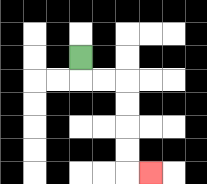{'start': '[3, 2]', 'end': '[6, 7]', 'path_directions': 'D,R,R,D,D,D,D,R', 'path_coordinates': '[[3, 2], [3, 3], [4, 3], [5, 3], [5, 4], [5, 5], [5, 6], [5, 7], [6, 7]]'}